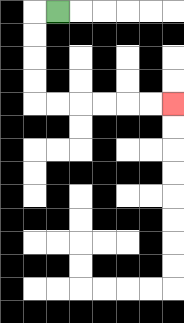{'start': '[2, 0]', 'end': '[7, 4]', 'path_directions': 'L,D,D,D,D,R,R,R,R,R,R', 'path_coordinates': '[[2, 0], [1, 0], [1, 1], [1, 2], [1, 3], [1, 4], [2, 4], [3, 4], [4, 4], [5, 4], [6, 4], [7, 4]]'}